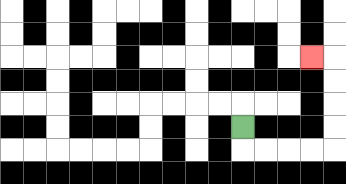{'start': '[10, 5]', 'end': '[13, 2]', 'path_directions': 'D,R,R,R,R,U,U,U,U,L', 'path_coordinates': '[[10, 5], [10, 6], [11, 6], [12, 6], [13, 6], [14, 6], [14, 5], [14, 4], [14, 3], [14, 2], [13, 2]]'}